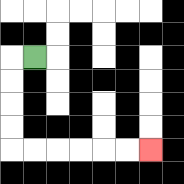{'start': '[1, 2]', 'end': '[6, 6]', 'path_directions': 'L,D,D,D,D,R,R,R,R,R,R', 'path_coordinates': '[[1, 2], [0, 2], [0, 3], [0, 4], [0, 5], [0, 6], [1, 6], [2, 6], [3, 6], [4, 6], [5, 6], [6, 6]]'}